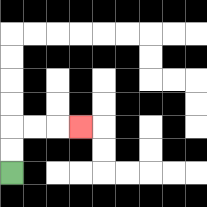{'start': '[0, 7]', 'end': '[3, 5]', 'path_directions': 'U,U,R,R,R', 'path_coordinates': '[[0, 7], [0, 6], [0, 5], [1, 5], [2, 5], [3, 5]]'}